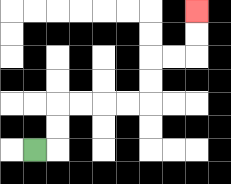{'start': '[1, 6]', 'end': '[8, 0]', 'path_directions': 'R,U,U,R,R,R,R,U,U,R,R,U,U', 'path_coordinates': '[[1, 6], [2, 6], [2, 5], [2, 4], [3, 4], [4, 4], [5, 4], [6, 4], [6, 3], [6, 2], [7, 2], [8, 2], [8, 1], [8, 0]]'}